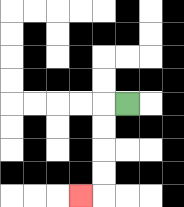{'start': '[5, 4]', 'end': '[3, 8]', 'path_directions': 'L,D,D,D,D,L', 'path_coordinates': '[[5, 4], [4, 4], [4, 5], [4, 6], [4, 7], [4, 8], [3, 8]]'}